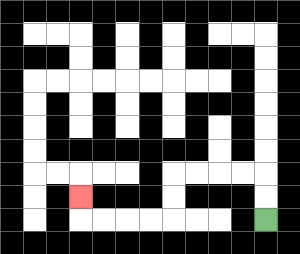{'start': '[11, 9]', 'end': '[3, 8]', 'path_directions': 'U,U,L,L,L,L,D,D,L,L,L,L,U', 'path_coordinates': '[[11, 9], [11, 8], [11, 7], [10, 7], [9, 7], [8, 7], [7, 7], [7, 8], [7, 9], [6, 9], [5, 9], [4, 9], [3, 9], [3, 8]]'}